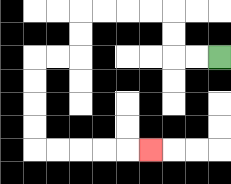{'start': '[9, 2]', 'end': '[6, 6]', 'path_directions': 'L,L,U,U,L,L,L,L,D,D,L,L,D,D,D,D,R,R,R,R,R', 'path_coordinates': '[[9, 2], [8, 2], [7, 2], [7, 1], [7, 0], [6, 0], [5, 0], [4, 0], [3, 0], [3, 1], [3, 2], [2, 2], [1, 2], [1, 3], [1, 4], [1, 5], [1, 6], [2, 6], [3, 6], [4, 6], [5, 6], [6, 6]]'}